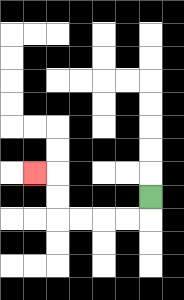{'start': '[6, 8]', 'end': '[1, 7]', 'path_directions': 'D,L,L,L,L,U,U,L', 'path_coordinates': '[[6, 8], [6, 9], [5, 9], [4, 9], [3, 9], [2, 9], [2, 8], [2, 7], [1, 7]]'}